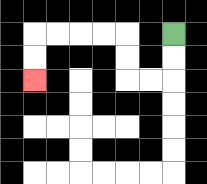{'start': '[7, 1]', 'end': '[1, 3]', 'path_directions': 'D,D,L,L,U,U,L,L,L,L,D,D', 'path_coordinates': '[[7, 1], [7, 2], [7, 3], [6, 3], [5, 3], [5, 2], [5, 1], [4, 1], [3, 1], [2, 1], [1, 1], [1, 2], [1, 3]]'}